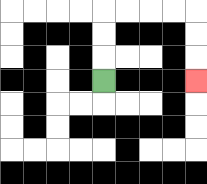{'start': '[4, 3]', 'end': '[8, 3]', 'path_directions': 'U,U,U,R,R,R,R,D,D,D', 'path_coordinates': '[[4, 3], [4, 2], [4, 1], [4, 0], [5, 0], [6, 0], [7, 0], [8, 0], [8, 1], [8, 2], [8, 3]]'}